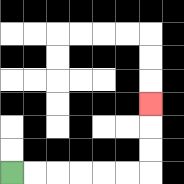{'start': '[0, 7]', 'end': '[6, 4]', 'path_directions': 'R,R,R,R,R,R,U,U,U', 'path_coordinates': '[[0, 7], [1, 7], [2, 7], [3, 7], [4, 7], [5, 7], [6, 7], [6, 6], [6, 5], [6, 4]]'}